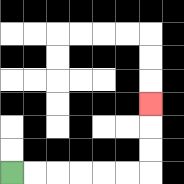{'start': '[0, 7]', 'end': '[6, 4]', 'path_directions': 'R,R,R,R,R,R,U,U,U', 'path_coordinates': '[[0, 7], [1, 7], [2, 7], [3, 7], [4, 7], [5, 7], [6, 7], [6, 6], [6, 5], [6, 4]]'}